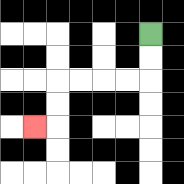{'start': '[6, 1]', 'end': '[1, 5]', 'path_directions': 'D,D,L,L,L,L,D,D,L', 'path_coordinates': '[[6, 1], [6, 2], [6, 3], [5, 3], [4, 3], [3, 3], [2, 3], [2, 4], [2, 5], [1, 5]]'}